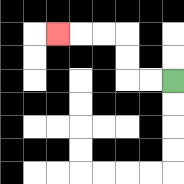{'start': '[7, 3]', 'end': '[2, 1]', 'path_directions': 'L,L,U,U,L,L,L', 'path_coordinates': '[[7, 3], [6, 3], [5, 3], [5, 2], [5, 1], [4, 1], [3, 1], [2, 1]]'}